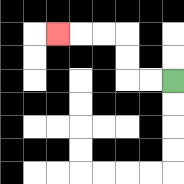{'start': '[7, 3]', 'end': '[2, 1]', 'path_directions': 'L,L,U,U,L,L,L', 'path_coordinates': '[[7, 3], [6, 3], [5, 3], [5, 2], [5, 1], [4, 1], [3, 1], [2, 1]]'}